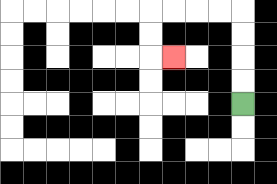{'start': '[10, 4]', 'end': '[7, 2]', 'path_directions': 'U,U,U,U,L,L,L,L,D,D,R', 'path_coordinates': '[[10, 4], [10, 3], [10, 2], [10, 1], [10, 0], [9, 0], [8, 0], [7, 0], [6, 0], [6, 1], [6, 2], [7, 2]]'}